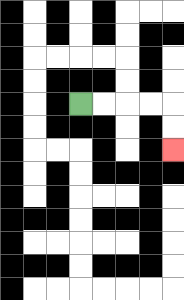{'start': '[3, 4]', 'end': '[7, 6]', 'path_directions': 'R,R,R,R,D,D', 'path_coordinates': '[[3, 4], [4, 4], [5, 4], [6, 4], [7, 4], [7, 5], [7, 6]]'}